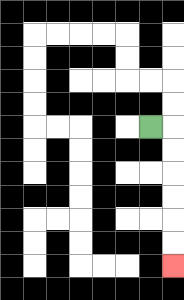{'start': '[6, 5]', 'end': '[7, 11]', 'path_directions': 'R,D,D,D,D,D,D', 'path_coordinates': '[[6, 5], [7, 5], [7, 6], [7, 7], [7, 8], [7, 9], [7, 10], [7, 11]]'}